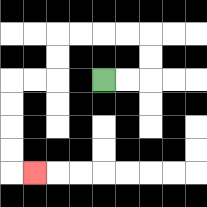{'start': '[4, 3]', 'end': '[1, 7]', 'path_directions': 'R,R,U,U,L,L,L,L,D,D,L,L,D,D,D,D,R', 'path_coordinates': '[[4, 3], [5, 3], [6, 3], [6, 2], [6, 1], [5, 1], [4, 1], [3, 1], [2, 1], [2, 2], [2, 3], [1, 3], [0, 3], [0, 4], [0, 5], [0, 6], [0, 7], [1, 7]]'}